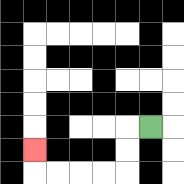{'start': '[6, 5]', 'end': '[1, 6]', 'path_directions': 'L,D,D,L,L,L,L,U', 'path_coordinates': '[[6, 5], [5, 5], [5, 6], [5, 7], [4, 7], [3, 7], [2, 7], [1, 7], [1, 6]]'}